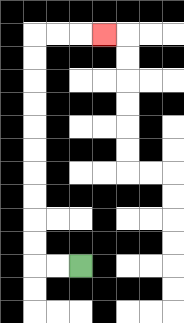{'start': '[3, 11]', 'end': '[4, 1]', 'path_directions': 'L,L,U,U,U,U,U,U,U,U,U,U,R,R,R', 'path_coordinates': '[[3, 11], [2, 11], [1, 11], [1, 10], [1, 9], [1, 8], [1, 7], [1, 6], [1, 5], [1, 4], [1, 3], [1, 2], [1, 1], [2, 1], [3, 1], [4, 1]]'}